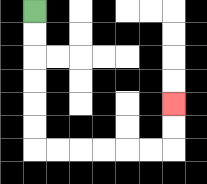{'start': '[1, 0]', 'end': '[7, 4]', 'path_directions': 'D,D,D,D,D,D,R,R,R,R,R,R,U,U', 'path_coordinates': '[[1, 0], [1, 1], [1, 2], [1, 3], [1, 4], [1, 5], [1, 6], [2, 6], [3, 6], [4, 6], [5, 6], [6, 6], [7, 6], [7, 5], [7, 4]]'}